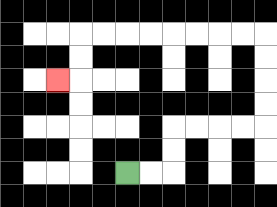{'start': '[5, 7]', 'end': '[2, 3]', 'path_directions': 'R,R,U,U,R,R,R,R,U,U,U,U,L,L,L,L,L,L,L,L,D,D,L', 'path_coordinates': '[[5, 7], [6, 7], [7, 7], [7, 6], [7, 5], [8, 5], [9, 5], [10, 5], [11, 5], [11, 4], [11, 3], [11, 2], [11, 1], [10, 1], [9, 1], [8, 1], [7, 1], [6, 1], [5, 1], [4, 1], [3, 1], [3, 2], [3, 3], [2, 3]]'}